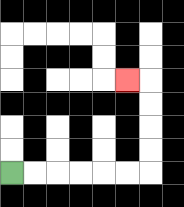{'start': '[0, 7]', 'end': '[5, 3]', 'path_directions': 'R,R,R,R,R,R,U,U,U,U,L', 'path_coordinates': '[[0, 7], [1, 7], [2, 7], [3, 7], [4, 7], [5, 7], [6, 7], [6, 6], [6, 5], [6, 4], [6, 3], [5, 3]]'}